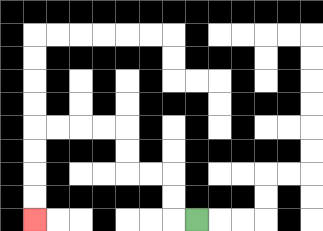{'start': '[8, 9]', 'end': '[1, 9]', 'path_directions': 'L,U,U,L,L,U,U,L,L,L,L,D,D,D,D', 'path_coordinates': '[[8, 9], [7, 9], [7, 8], [7, 7], [6, 7], [5, 7], [5, 6], [5, 5], [4, 5], [3, 5], [2, 5], [1, 5], [1, 6], [1, 7], [1, 8], [1, 9]]'}